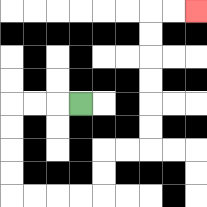{'start': '[3, 4]', 'end': '[8, 0]', 'path_directions': 'L,L,L,D,D,D,D,R,R,R,R,U,U,R,R,U,U,U,U,U,U,R,R', 'path_coordinates': '[[3, 4], [2, 4], [1, 4], [0, 4], [0, 5], [0, 6], [0, 7], [0, 8], [1, 8], [2, 8], [3, 8], [4, 8], [4, 7], [4, 6], [5, 6], [6, 6], [6, 5], [6, 4], [6, 3], [6, 2], [6, 1], [6, 0], [7, 0], [8, 0]]'}